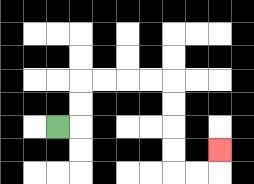{'start': '[2, 5]', 'end': '[9, 6]', 'path_directions': 'R,U,U,R,R,R,R,D,D,D,D,R,R,U', 'path_coordinates': '[[2, 5], [3, 5], [3, 4], [3, 3], [4, 3], [5, 3], [6, 3], [7, 3], [7, 4], [7, 5], [7, 6], [7, 7], [8, 7], [9, 7], [9, 6]]'}